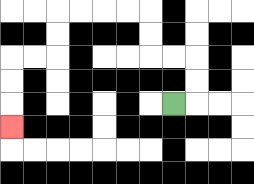{'start': '[7, 4]', 'end': '[0, 5]', 'path_directions': 'R,U,U,L,L,U,U,L,L,L,L,D,D,L,L,D,D,D', 'path_coordinates': '[[7, 4], [8, 4], [8, 3], [8, 2], [7, 2], [6, 2], [6, 1], [6, 0], [5, 0], [4, 0], [3, 0], [2, 0], [2, 1], [2, 2], [1, 2], [0, 2], [0, 3], [0, 4], [0, 5]]'}